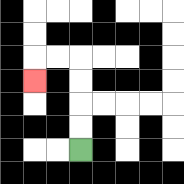{'start': '[3, 6]', 'end': '[1, 3]', 'path_directions': 'U,U,U,U,L,L,D', 'path_coordinates': '[[3, 6], [3, 5], [3, 4], [3, 3], [3, 2], [2, 2], [1, 2], [1, 3]]'}